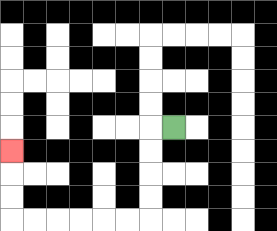{'start': '[7, 5]', 'end': '[0, 6]', 'path_directions': 'L,D,D,D,D,L,L,L,L,L,L,U,U,U', 'path_coordinates': '[[7, 5], [6, 5], [6, 6], [6, 7], [6, 8], [6, 9], [5, 9], [4, 9], [3, 9], [2, 9], [1, 9], [0, 9], [0, 8], [0, 7], [0, 6]]'}